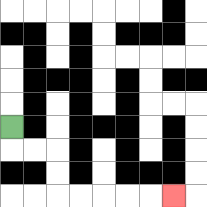{'start': '[0, 5]', 'end': '[7, 8]', 'path_directions': 'D,R,R,D,D,R,R,R,R,R', 'path_coordinates': '[[0, 5], [0, 6], [1, 6], [2, 6], [2, 7], [2, 8], [3, 8], [4, 8], [5, 8], [6, 8], [7, 8]]'}